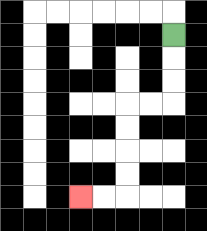{'start': '[7, 1]', 'end': '[3, 8]', 'path_directions': 'D,D,D,L,L,D,D,D,D,L,L', 'path_coordinates': '[[7, 1], [7, 2], [7, 3], [7, 4], [6, 4], [5, 4], [5, 5], [5, 6], [5, 7], [5, 8], [4, 8], [3, 8]]'}